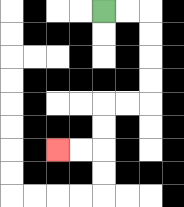{'start': '[4, 0]', 'end': '[2, 6]', 'path_directions': 'R,R,D,D,D,D,L,L,D,D,L,L', 'path_coordinates': '[[4, 0], [5, 0], [6, 0], [6, 1], [6, 2], [6, 3], [6, 4], [5, 4], [4, 4], [4, 5], [4, 6], [3, 6], [2, 6]]'}